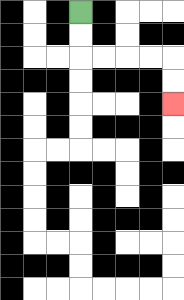{'start': '[3, 0]', 'end': '[7, 4]', 'path_directions': 'D,D,R,R,R,R,D,D', 'path_coordinates': '[[3, 0], [3, 1], [3, 2], [4, 2], [5, 2], [6, 2], [7, 2], [7, 3], [7, 4]]'}